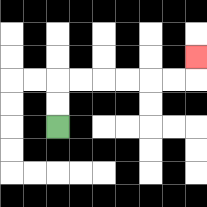{'start': '[2, 5]', 'end': '[8, 2]', 'path_directions': 'U,U,R,R,R,R,R,R,U', 'path_coordinates': '[[2, 5], [2, 4], [2, 3], [3, 3], [4, 3], [5, 3], [6, 3], [7, 3], [8, 3], [8, 2]]'}